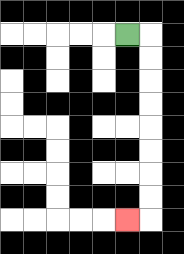{'start': '[5, 1]', 'end': '[5, 9]', 'path_directions': 'R,D,D,D,D,D,D,D,D,L', 'path_coordinates': '[[5, 1], [6, 1], [6, 2], [6, 3], [6, 4], [6, 5], [6, 6], [6, 7], [6, 8], [6, 9], [5, 9]]'}